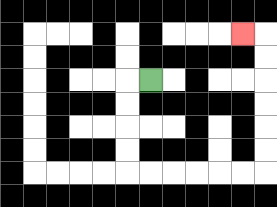{'start': '[6, 3]', 'end': '[10, 1]', 'path_directions': 'L,D,D,D,D,R,R,R,R,R,R,U,U,U,U,U,U,L', 'path_coordinates': '[[6, 3], [5, 3], [5, 4], [5, 5], [5, 6], [5, 7], [6, 7], [7, 7], [8, 7], [9, 7], [10, 7], [11, 7], [11, 6], [11, 5], [11, 4], [11, 3], [11, 2], [11, 1], [10, 1]]'}